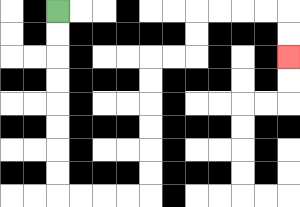{'start': '[2, 0]', 'end': '[12, 2]', 'path_directions': 'D,D,D,D,D,D,D,D,R,R,R,R,U,U,U,U,U,U,R,R,U,U,R,R,R,R,D,D', 'path_coordinates': '[[2, 0], [2, 1], [2, 2], [2, 3], [2, 4], [2, 5], [2, 6], [2, 7], [2, 8], [3, 8], [4, 8], [5, 8], [6, 8], [6, 7], [6, 6], [6, 5], [6, 4], [6, 3], [6, 2], [7, 2], [8, 2], [8, 1], [8, 0], [9, 0], [10, 0], [11, 0], [12, 0], [12, 1], [12, 2]]'}